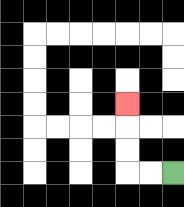{'start': '[7, 7]', 'end': '[5, 4]', 'path_directions': 'L,L,U,U,U', 'path_coordinates': '[[7, 7], [6, 7], [5, 7], [5, 6], [5, 5], [5, 4]]'}